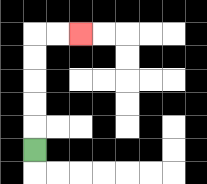{'start': '[1, 6]', 'end': '[3, 1]', 'path_directions': 'U,U,U,U,U,R,R', 'path_coordinates': '[[1, 6], [1, 5], [1, 4], [1, 3], [1, 2], [1, 1], [2, 1], [3, 1]]'}